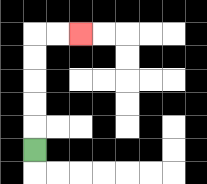{'start': '[1, 6]', 'end': '[3, 1]', 'path_directions': 'U,U,U,U,U,R,R', 'path_coordinates': '[[1, 6], [1, 5], [1, 4], [1, 3], [1, 2], [1, 1], [2, 1], [3, 1]]'}